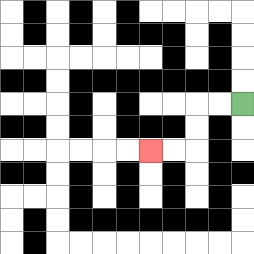{'start': '[10, 4]', 'end': '[6, 6]', 'path_directions': 'L,L,D,D,L,L', 'path_coordinates': '[[10, 4], [9, 4], [8, 4], [8, 5], [8, 6], [7, 6], [6, 6]]'}